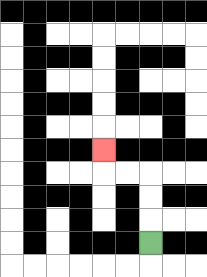{'start': '[6, 10]', 'end': '[4, 6]', 'path_directions': 'U,U,U,L,L,U', 'path_coordinates': '[[6, 10], [6, 9], [6, 8], [6, 7], [5, 7], [4, 7], [4, 6]]'}